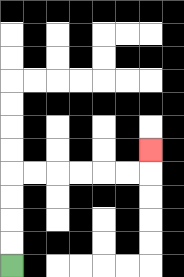{'start': '[0, 11]', 'end': '[6, 6]', 'path_directions': 'U,U,U,U,R,R,R,R,R,R,U', 'path_coordinates': '[[0, 11], [0, 10], [0, 9], [0, 8], [0, 7], [1, 7], [2, 7], [3, 7], [4, 7], [5, 7], [6, 7], [6, 6]]'}